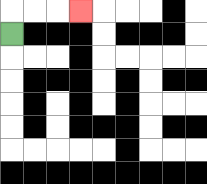{'start': '[0, 1]', 'end': '[3, 0]', 'path_directions': 'U,R,R,R', 'path_coordinates': '[[0, 1], [0, 0], [1, 0], [2, 0], [3, 0]]'}